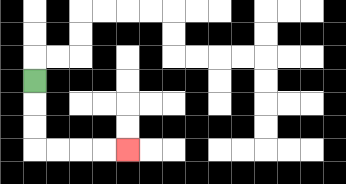{'start': '[1, 3]', 'end': '[5, 6]', 'path_directions': 'D,D,D,R,R,R,R', 'path_coordinates': '[[1, 3], [1, 4], [1, 5], [1, 6], [2, 6], [3, 6], [4, 6], [5, 6]]'}